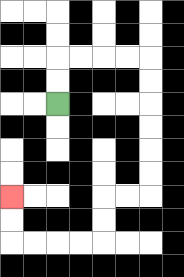{'start': '[2, 4]', 'end': '[0, 8]', 'path_directions': 'U,U,R,R,R,R,D,D,D,D,D,D,L,L,D,D,L,L,L,L,U,U', 'path_coordinates': '[[2, 4], [2, 3], [2, 2], [3, 2], [4, 2], [5, 2], [6, 2], [6, 3], [6, 4], [6, 5], [6, 6], [6, 7], [6, 8], [5, 8], [4, 8], [4, 9], [4, 10], [3, 10], [2, 10], [1, 10], [0, 10], [0, 9], [0, 8]]'}